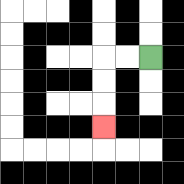{'start': '[6, 2]', 'end': '[4, 5]', 'path_directions': 'L,L,D,D,D', 'path_coordinates': '[[6, 2], [5, 2], [4, 2], [4, 3], [4, 4], [4, 5]]'}